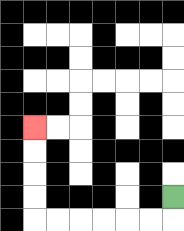{'start': '[7, 8]', 'end': '[1, 5]', 'path_directions': 'D,L,L,L,L,L,L,U,U,U,U', 'path_coordinates': '[[7, 8], [7, 9], [6, 9], [5, 9], [4, 9], [3, 9], [2, 9], [1, 9], [1, 8], [1, 7], [1, 6], [1, 5]]'}